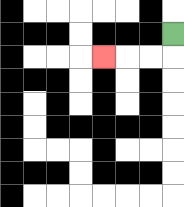{'start': '[7, 1]', 'end': '[4, 2]', 'path_directions': 'D,L,L,L', 'path_coordinates': '[[7, 1], [7, 2], [6, 2], [5, 2], [4, 2]]'}